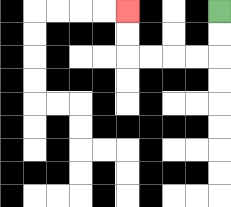{'start': '[9, 0]', 'end': '[5, 0]', 'path_directions': 'D,D,L,L,L,L,U,U', 'path_coordinates': '[[9, 0], [9, 1], [9, 2], [8, 2], [7, 2], [6, 2], [5, 2], [5, 1], [5, 0]]'}